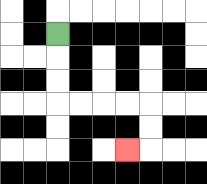{'start': '[2, 1]', 'end': '[5, 6]', 'path_directions': 'D,D,D,R,R,R,R,D,D,L', 'path_coordinates': '[[2, 1], [2, 2], [2, 3], [2, 4], [3, 4], [4, 4], [5, 4], [6, 4], [6, 5], [6, 6], [5, 6]]'}